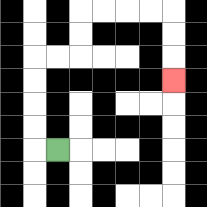{'start': '[2, 6]', 'end': '[7, 3]', 'path_directions': 'L,U,U,U,U,R,R,U,U,R,R,R,R,D,D,D', 'path_coordinates': '[[2, 6], [1, 6], [1, 5], [1, 4], [1, 3], [1, 2], [2, 2], [3, 2], [3, 1], [3, 0], [4, 0], [5, 0], [6, 0], [7, 0], [7, 1], [7, 2], [7, 3]]'}